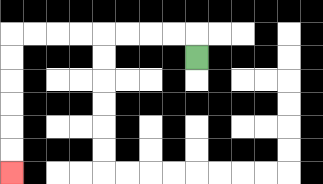{'start': '[8, 2]', 'end': '[0, 7]', 'path_directions': 'U,L,L,L,L,L,L,L,L,D,D,D,D,D,D', 'path_coordinates': '[[8, 2], [8, 1], [7, 1], [6, 1], [5, 1], [4, 1], [3, 1], [2, 1], [1, 1], [0, 1], [0, 2], [0, 3], [0, 4], [0, 5], [0, 6], [0, 7]]'}